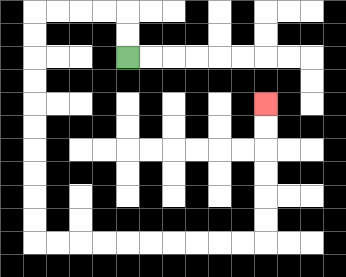{'start': '[5, 2]', 'end': '[11, 4]', 'path_directions': 'U,U,L,L,L,L,D,D,D,D,D,D,D,D,D,D,R,R,R,R,R,R,R,R,R,R,U,U,U,U,U,U', 'path_coordinates': '[[5, 2], [5, 1], [5, 0], [4, 0], [3, 0], [2, 0], [1, 0], [1, 1], [1, 2], [1, 3], [1, 4], [1, 5], [1, 6], [1, 7], [1, 8], [1, 9], [1, 10], [2, 10], [3, 10], [4, 10], [5, 10], [6, 10], [7, 10], [8, 10], [9, 10], [10, 10], [11, 10], [11, 9], [11, 8], [11, 7], [11, 6], [11, 5], [11, 4]]'}